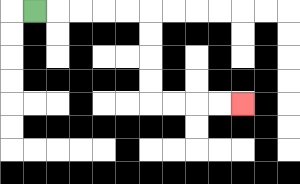{'start': '[1, 0]', 'end': '[10, 4]', 'path_directions': 'R,R,R,R,R,D,D,D,D,R,R,R,R', 'path_coordinates': '[[1, 0], [2, 0], [3, 0], [4, 0], [5, 0], [6, 0], [6, 1], [6, 2], [6, 3], [6, 4], [7, 4], [8, 4], [9, 4], [10, 4]]'}